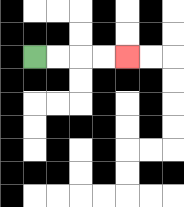{'start': '[1, 2]', 'end': '[5, 2]', 'path_directions': 'R,R,R,R', 'path_coordinates': '[[1, 2], [2, 2], [3, 2], [4, 2], [5, 2]]'}